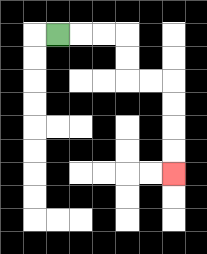{'start': '[2, 1]', 'end': '[7, 7]', 'path_directions': 'R,R,R,D,D,R,R,D,D,D,D', 'path_coordinates': '[[2, 1], [3, 1], [4, 1], [5, 1], [5, 2], [5, 3], [6, 3], [7, 3], [7, 4], [7, 5], [7, 6], [7, 7]]'}